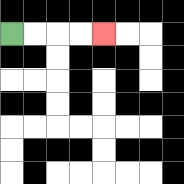{'start': '[0, 1]', 'end': '[4, 1]', 'path_directions': 'R,R,R,R', 'path_coordinates': '[[0, 1], [1, 1], [2, 1], [3, 1], [4, 1]]'}